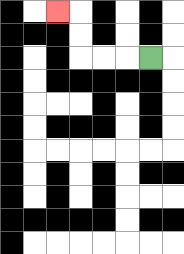{'start': '[6, 2]', 'end': '[2, 0]', 'path_directions': 'L,L,L,U,U,L', 'path_coordinates': '[[6, 2], [5, 2], [4, 2], [3, 2], [3, 1], [3, 0], [2, 0]]'}